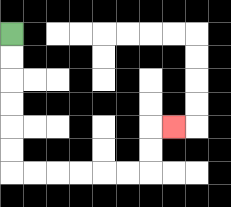{'start': '[0, 1]', 'end': '[7, 5]', 'path_directions': 'D,D,D,D,D,D,R,R,R,R,R,R,U,U,R', 'path_coordinates': '[[0, 1], [0, 2], [0, 3], [0, 4], [0, 5], [0, 6], [0, 7], [1, 7], [2, 7], [3, 7], [4, 7], [5, 7], [6, 7], [6, 6], [6, 5], [7, 5]]'}